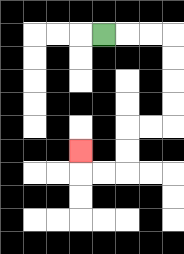{'start': '[4, 1]', 'end': '[3, 6]', 'path_directions': 'R,R,R,D,D,D,D,L,L,D,D,L,L,U', 'path_coordinates': '[[4, 1], [5, 1], [6, 1], [7, 1], [7, 2], [7, 3], [7, 4], [7, 5], [6, 5], [5, 5], [5, 6], [5, 7], [4, 7], [3, 7], [3, 6]]'}